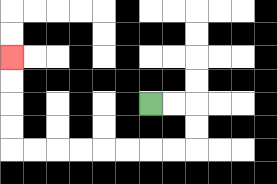{'start': '[6, 4]', 'end': '[0, 2]', 'path_directions': 'R,R,D,D,L,L,L,L,L,L,L,L,U,U,U,U', 'path_coordinates': '[[6, 4], [7, 4], [8, 4], [8, 5], [8, 6], [7, 6], [6, 6], [5, 6], [4, 6], [3, 6], [2, 6], [1, 6], [0, 6], [0, 5], [0, 4], [0, 3], [0, 2]]'}